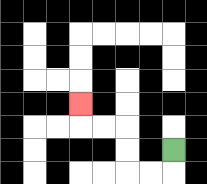{'start': '[7, 6]', 'end': '[3, 4]', 'path_directions': 'D,L,L,U,U,L,L,U', 'path_coordinates': '[[7, 6], [7, 7], [6, 7], [5, 7], [5, 6], [5, 5], [4, 5], [3, 5], [3, 4]]'}